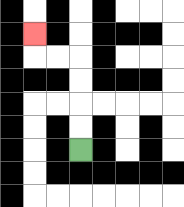{'start': '[3, 6]', 'end': '[1, 1]', 'path_directions': 'U,U,U,U,L,L,U', 'path_coordinates': '[[3, 6], [3, 5], [3, 4], [3, 3], [3, 2], [2, 2], [1, 2], [1, 1]]'}